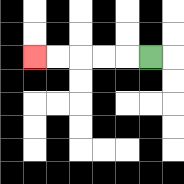{'start': '[6, 2]', 'end': '[1, 2]', 'path_directions': 'L,L,L,L,L', 'path_coordinates': '[[6, 2], [5, 2], [4, 2], [3, 2], [2, 2], [1, 2]]'}